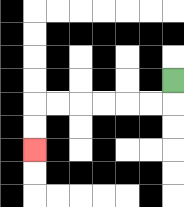{'start': '[7, 3]', 'end': '[1, 6]', 'path_directions': 'D,L,L,L,L,L,L,D,D', 'path_coordinates': '[[7, 3], [7, 4], [6, 4], [5, 4], [4, 4], [3, 4], [2, 4], [1, 4], [1, 5], [1, 6]]'}